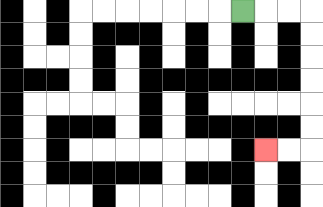{'start': '[10, 0]', 'end': '[11, 6]', 'path_directions': 'R,R,R,D,D,D,D,D,D,L,L', 'path_coordinates': '[[10, 0], [11, 0], [12, 0], [13, 0], [13, 1], [13, 2], [13, 3], [13, 4], [13, 5], [13, 6], [12, 6], [11, 6]]'}